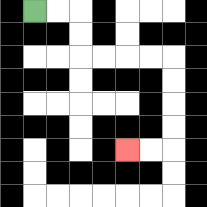{'start': '[1, 0]', 'end': '[5, 6]', 'path_directions': 'R,R,D,D,R,R,R,R,D,D,D,D,L,L', 'path_coordinates': '[[1, 0], [2, 0], [3, 0], [3, 1], [3, 2], [4, 2], [5, 2], [6, 2], [7, 2], [7, 3], [7, 4], [7, 5], [7, 6], [6, 6], [5, 6]]'}